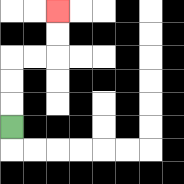{'start': '[0, 5]', 'end': '[2, 0]', 'path_directions': 'U,U,U,R,R,U,U', 'path_coordinates': '[[0, 5], [0, 4], [0, 3], [0, 2], [1, 2], [2, 2], [2, 1], [2, 0]]'}